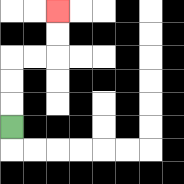{'start': '[0, 5]', 'end': '[2, 0]', 'path_directions': 'U,U,U,R,R,U,U', 'path_coordinates': '[[0, 5], [0, 4], [0, 3], [0, 2], [1, 2], [2, 2], [2, 1], [2, 0]]'}